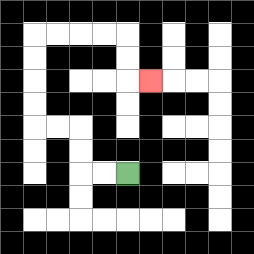{'start': '[5, 7]', 'end': '[6, 3]', 'path_directions': 'L,L,U,U,L,L,U,U,U,U,R,R,R,R,D,D,R', 'path_coordinates': '[[5, 7], [4, 7], [3, 7], [3, 6], [3, 5], [2, 5], [1, 5], [1, 4], [1, 3], [1, 2], [1, 1], [2, 1], [3, 1], [4, 1], [5, 1], [5, 2], [5, 3], [6, 3]]'}